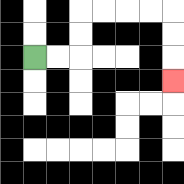{'start': '[1, 2]', 'end': '[7, 3]', 'path_directions': 'R,R,U,U,R,R,R,R,D,D,D', 'path_coordinates': '[[1, 2], [2, 2], [3, 2], [3, 1], [3, 0], [4, 0], [5, 0], [6, 0], [7, 0], [7, 1], [7, 2], [7, 3]]'}